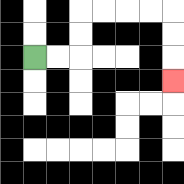{'start': '[1, 2]', 'end': '[7, 3]', 'path_directions': 'R,R,U,U,R,R,R,R,D,D,D', 'path_coordinates': '[[1, 2], [2, 2], [3, 2], [3, 1], [3, 0], [4, 0], [5, 0], [6, 0], [7, 0], [7, 1], [7, 2], [7, 3]]'}